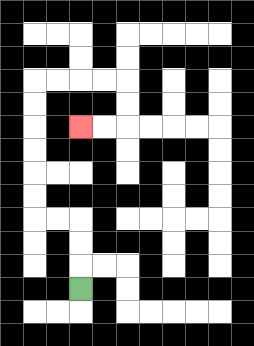{'start': '[3, 12]', 'end': '[3, 5]', 'path_directions': 'U,U,U,L,L,U,U,U,U,U,U,R,R,R,R,D,D,L,L', 'path_coordinates': '[[3, 12], [3, 11], [3, 10], [3, 9], [2, 9], [1, 9], [1, 8], [1, 7], [1, 6], [1, 5], [1, 4], [1, 3], [2, 3], [3, 3], [4, 3], [5, 3], [5, 4], [5, 5], [4, 5], [3, 5]]'}